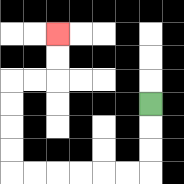{'start': '[6, 4]', 'end': '[2, 1]', 'path_directions': 'D,D,D,L,L,L,L,L,L,U,U,U,U,R,R,U,U', 'path_coordinates': '[[6, 4], [6, 5], [6, 6], [6, 7], [5, 7], [4, 7], [3, 7], [2, 7], [1, 7], [0, 7], [0, 6], [0, 5], [0, 4], [0, 3], [1, 3], [2, 3], [2, 2], [2, 1]]'}